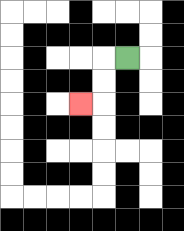{'start': '[5, 2]', 'end': '[3, 4]', 'path_directions': 'L,D,D,L', 'path_coordinates': '[[5, 2], [4, 2], [4, 3], [4, 4], [3, 4]]'}